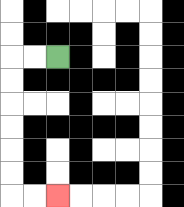{'start': '[2, 2]', 'end': '[2, 8]', 'path_directions': 'L,L,D,D,D,D,D,D,R,R', 'path_coordinates': '[[2, 2], [1, 2], [0, 2], [0, 3], [0, 4], [0, 5], [0, 6], [0, 7], [0, 8], [1, 8], [2, 8]]'}